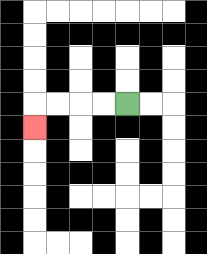{'start': '[5, 4]', 'end': '[1, 5]', 'path_directions': 'L,L,L,L,D', 'path_coordinates': '[[5, 4], [4, 4], [3, 4], [2, 4], [1, 4], [1, 5]]'}